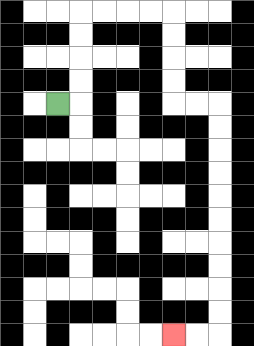{'start': '[2, 4]', 'end': '[7, 14]', 'path_directions': 'R,U,U,U,U,R,R,R,R,D,D,D,D,R,R,D,D,D,D,D,D,D,D,D,D,L,L', 'path_coordinates': '[[2, 4], [3, 4], [3, 3], [3, 2], [3, 1], [3, 0], [4, 0], [5, 0], [6, 0], [7, 0], [7, 1], [7, 2], [7, 3], [7, 4], [8, 4], [9, 4], [9, 5], [9, 6], [9, 7], [9, 8], [9, 9], [9, 10], [9, 11], [9, 12], [9, 13], [9, 14], [8, 14], [7, 14]]'}